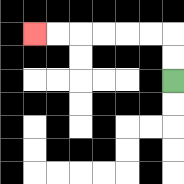{'start': '[7, 3]', 'end': '[1, 1]', 'path_directions': 'U,U,L,L,L,L,L,L', 'path_coordinates': '[[7, 3], [7, 2], [7, 1], [6, 1], [5, 1], [4, 1], [3, 1], [2, 1], [1, 1]]'}